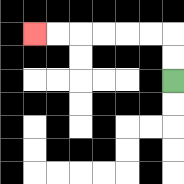{'start': '[7, 3]', 'end': '[1, 1]', 'path_directions': 'U,U,L,L,L,L,L,L', 'path_coordinates': '[[7, 3], [7, 2], [7, 1], [6, 1], [5, 1], [4, 1], [3, 1], [2, 1], [1, 1]]'}